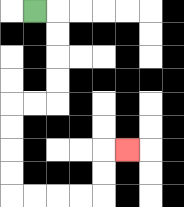{'start': '[1, 0]', 'end': '[5, 6]', 'path_directions': 'R,D,D,D,D,L,L,D,D,D,D,R,R,R,R,U,U,R', 'path_coordinates': '[[1, 0], [2, 0], [2, 1], [2, 2], [2, 3], [2, 4], [1, 4], [0, 4], [0, 5], [0, 6], [0, 7], [0, 8], [1, 8], [2, 8], [3, 8], [4, 8], [4, 7], [4, 6], [5, 6]]'}